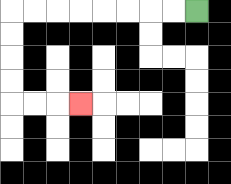{'start': '[8, 0]', 'end': '[3, 4]', 'path_directions': 'L,L,L,L,L,L,L,L,D,D,D,D,R,R,R', 'path_coordinates': '[[8, 0], [7, 0], [6, 0], [5, 0], [4, 0], [3, 0], [2, 0], [1, 0], [0, 0], [0, 1], [0, 2], [0, 3], [0, 4], [1, 4], [2, 4], [3, 4]]'}